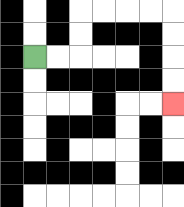{'start': '[1, 2]', 'end': '[7, 4]', 'path_directions': 'R,R,U,U,R,R,R,R,D,D,D,D', 'path_coordinates': '[[1, 2], [2, 2], [3, 2], [3, 1], [3, 0], [4, 0], [5, 0], [6, 0], [7, 0], [7, 1], [7, 2], [7, 3], [7, 4]]'}